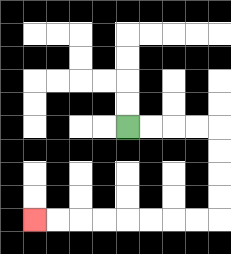{'start': '[5, 5]', 'end': '[1, 9]', 'path_directions': 'R,R,R,R,D,D,D,D,L,L,L,L,L,L,L,L', 'path_coordinates': '[[5, 5], [6, 5], [7, 5], [8, 5], [9, 5], [9, 6], [9, 7], [9, 8], [9, 9], [8, 9], [7, 9], [6, 9], [5, 9], [4, 9], [3, 9], [2, 9], [1, 9]]'}